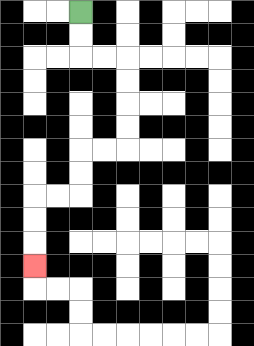{'start': '[3, 0]', 'end': '[1, 11]', 'path_directions': 'D,D,R,R,D,D,D,D,L,L,D,D,L,L,D,D,D', 'path_coordinates': '[[3, 0], [3, 1], [3, 2], [4, 2], [5, 2], [5, 3], [5, 4], [5, 5], [5, 6], [4, 6], [3, 6], [3, 7], [3, 8], [2, 8], [1, 8], [1, 9], [1, 10], [1, 11]]'}